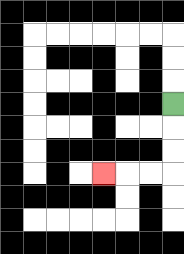{'start': '[7, 4]', 'end': '[4, 7]', 'path_directions': 'D,D,D,L,L,L', 'path_coordinates': '[[7, 4], [7, 5], [7, 6], [7, 7], [6, 7], [5, 7], [4, 7]]'}